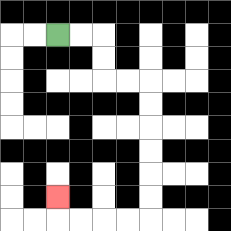{'start': '[2, 1]', 'end': '[2, 8]', 'path_directions': 'R,R,D,D,R,R,D,D,D,D,D,D,L,L,L,L,U', 'path_coordinates': '[[2, 1], [3, 1], [4, 1], [4, 2], [4, 3], [5, 3], [6, 3], [6, 4], [6, 5], [6, 6], [6, 7], [6, 8], [6, 9], [5, 9], [4, 9], [3, 9], [2, 9], [2, 8]]'}